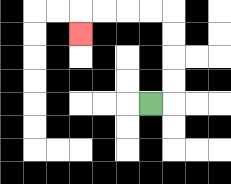{'start': '[6, 4]', 'end': '[3, 1]', 'path_directions': 'R,U,U,U,U,L,L,L,L,D', 'path_coordinates': '[[6, 4], [7, 4], [7, 3], [7, 2], [7, 1], [7, 0], [6, 0], [5, 0], [4, 0], [3, 0], [3, 1]]'}